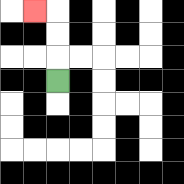{'start': '[2, 3]', 'end': '[1, 0]', 'path_directions': 'U,U,U,L', 'path_coordinates': '[[2, 3], [2, 2], [2, 1], [2, 0], [1, 0]]'}